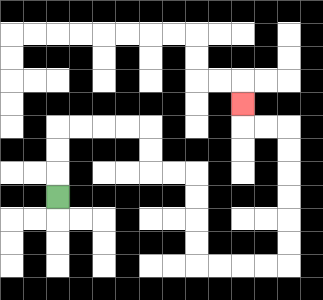{'start': '[2, 8]', 'end': '[10, 4]', 'path_directions': 'U,U,U,R,R,R,R,D,D,R,R,D,D,D,D,R,R,R,R,U,U,U,U,U,U,L,L,U', 'path_coordinates': '[[2, 8], [2, 7], [2, 6], [2, 5], [3, 5], [4, 5], [5, 5], [6, 5], [6, 6], [6, 7], [7, 7], [8, 7], [8, 8], [8, 9], [8, 10], [8, 11], [9, 11], [10, 11], [11, 11], [12, 11], [12, 10], [12, 9], [12, 8], [12, 7], [12, 6], [12, 5], [11, 5], [10, 5], [10, 4]]'}